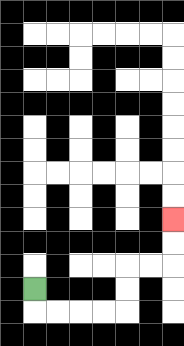{'start': '[1, 12]', 'end': '[7, 9]', 'path_directions': 'D,R,R,R,R,U,U,R,R,U,U', 'path_coordinates': '[[1, 12], [1, 13], [2, 13], [3, 13], [4, 13], [5, 13], [5, 12], [5, 11], [6, 11], [7, 11], [7, 10], [7, 9]]'}